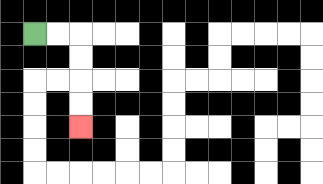{'start': '[1, 1]', 'end': '[3, 5]', 'path_directions': 'R,R,D,D,D,D', 'path_coordinates': '[[1, 1], [2, 1], [3, 1], [3, 2], [3, 3], [3, 4], [3, 5]]'}